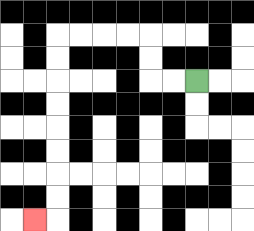{'start': '[8, 3]', 'end': '[1, 9]', 'path_directions': 'L,L,U,U,L,L,L,L,D,D,D,D,D,D,D,D,L', 'path_coordinates': '[[8, 3], [7, 3], [6, 3], [6, 2], [6, 1], [5, 1], [4, 1], [3, 1], [2, 1], [2, 2], [2, 3], [2, 4], [2, 5], [2, 6], [2, 7], [2, 8], [2, 9], [1, 9]]'}